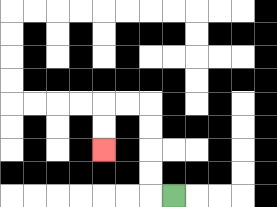{'start': '[7, 8]', 'end': '[4, 6]', 'path_directions': 'L,U,U,U,U,L,L,D,D', 'path_coordinates': '[[7, 8], [6, 8], [6, 7], [6, 6], [6, 5], [6, 4], [5, 4], [4, 4], [4, 5], [4, 6]]'}